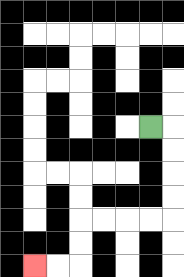{'start': '[6, 5]', 'end': '[1, 11]', 'path_directions': 'R,D,D,D,D,L,L,L,L,D,D,L,L', 'path_coordinates': '[[6, 5], [7, 5], [7, 6], [7, 7], [7, 8], [7, 9], [6, 9], [5, 9], [4, 9], [3, 9], [3, 10], [3, 11], [2, 11], [1, 11]]'}